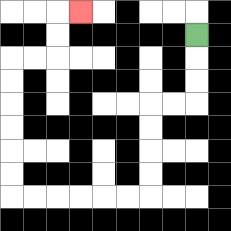{'start': '[8, 1]', 'end': '[3, 0]', 'path_directions': 'D,D,D,L,L,D,D,D,D,L,L,L,L,L,L,U,U,U,U,U,U,R,R,U,U,R', 'path_coordinates': '[[8, 1], [8, 2], [8, 3], [8, 4], [7, 4], [6, 4], [6, 5], [6, 6], [6, 7], [6, 8], [5, 8], [4, 8], [3, 8], [2, 8], [1, 8], [0, 8], [0, 7], [0, 6], [0, 5], [0, 4], [0, 3], [0, 2], [1, 2], [2, 2], [2, 1], [2, 0], [3, 0]]'}